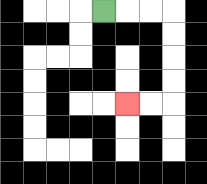{'start': '[4, 0]', 'end': '[5, 4]', 'path_directions': 'R,R,R,D,D,D,D,L,L', 'path_coordinates': '[[4, 0], [5, 0], [6, 0], [7, 0], [7, 1], [7, 2], [7, 3], [7, 4], [6, 4], [5, 4]]'}